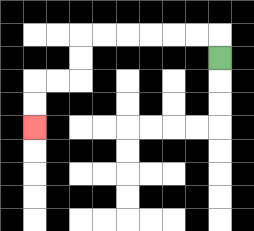{'start': '[9, 2]', 'end': '[1, 5]', 'path_directions': 'U,L,L,L,L,L,L,D,D,L,L,D,D', 'path_coordinates': '[[9, 2], [9, 1], [8, 1], [7, 1], [6, 1], [5, 1], [4, 1], [3, 1], [3, 2], [3, 3], [2, 3], [1, 3], [1, 4], [1, 5]]'}